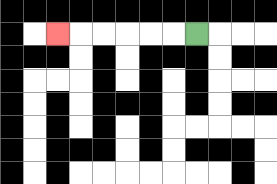{'start': '[8, 1]', 'end': '[2, 1]', 'path_directions': 'L,L,L,L,L,L', 'path_coordinates': '[[8, 1], [7, 1], [6, 1], [5, 1], [4, 1], [3, 1], [2, 1]]'}